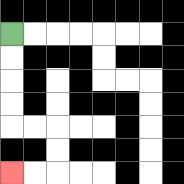{'start': '[0, 1]', 'end': '[0, 7]', 'path_directions': 'D,D,D,D,R,R,D,D,L,L', 'path_coordinates': '[[0, 1], [0, 2], [0, 3], [0, 4], [0, 5], [1, 5], [2, 5], [2, 6], [2, 7], [1, 7], [0, 7]]'}